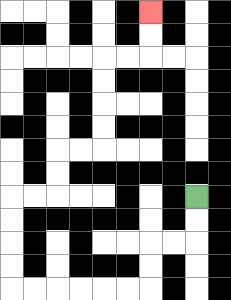{'start': '[8, 8]', 'end': '[6, 0]', 'path_directions': 'D,D,L,L,D,D,L,L,L,L,L,L,U,U,U,U,R,R,U,U,R,R,U,U,U,U,R,R,U,U', 'path_coordinates': '[[8, 8], [8, 9], [8, 10], [7, 10], [6, 10], [6, 11], [6, 12], [5, 12], [4, 12], [3, 12], [2, 12], [1, 12], [0, 12], [0, 11], [0, 10], [0, 9], [0, 8], [1, 8], [2, 8], [2, 7], [2, 6], [3, 6], [4, 6], [4, 5], [4, 4], [4, 3], [4, 2], [5, 2], [6, 2], [6, 1], [6, 0]]'}